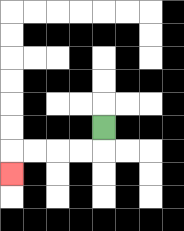{'start': '[4, 5]', 'end': '[0, 7]', 'path_directions': 'D,L,L,L,L,D', 'path_coordinates': '[[4, 5], [4, 6], [3, 6], [2, 6], [1, 6], [0, 6], [0, 7]]'}